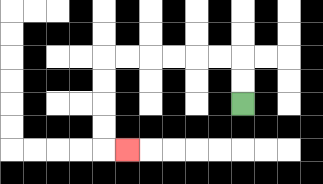{'start': '[10, 4]', 'end': '[5, 6]', 'path_directions': 'U,U,L,L,L,L,L,L,D,D,D,D,R', 'path_coordinates': '[[10, 4], [10, 3], [10, 2], [9, 2], [8, 2], [7, 2], [6, 2], [5, 2], [4, 2], [4, 3], [4, 4], [4, 5], [4, 6], [5, 6]]'}